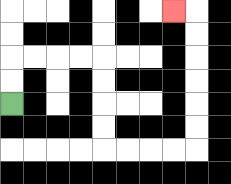{'start': '[0, 4]', 'end': '[7, 0]', 'path_directions': 'U,U,R,R,R,R,D,D,D,D,R,R,R,R,U,U,U,U,U,U,L', 'path_coordinates': '[[0, 4], [0, 3], [0, 2], [1, 2], [2, 2], [3, 2], [4, 2], [4, 3], [4, 4], [4, 5], [4, 6], [5, 6], [6, 6], [7, 6], [8, 6], [8, 5], [8, 4], [8, 3], [8, 2], [8, 1], [8, 0], [7, 0]]'}